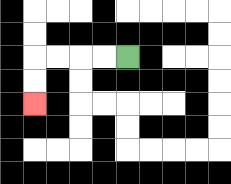{'start': '[5, 2]', 'end': '[1, 4]', 'path_directions': 'L,L,L,L,D,D', 'path_coordinates': '[[5, 2], [4, 2], [3, 2], [2, 2], [1, 2], [1, 3], [1, 4]]'}